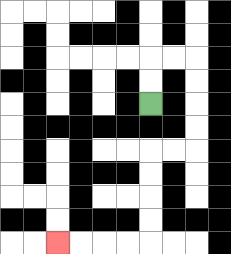{'start': '[6, 4]', 'end': '[2, 10]', 'path_directions': 'U,U,R,R,D,D,D,D,L,L,D,D,D,D,L,L,L,L', 'path_coordinates': '[[6, 4], [6, 3], [6, 2], [7, 2], [8, 2], [8, 3], [8, 4], [8, 5], [8, 6], [7, 6], [6, 6], [6, 7], [6, 8], [6, 9], [6, 10], [5, 10], [4, 10], [3, 10], [2, 10]]'}